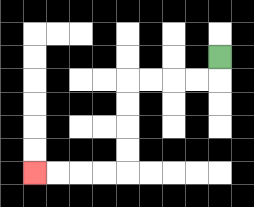{'start': '[9, 2]', 'end': '[1, 7]', 'path_directions': 'D,L,L,L,L,D,D,D,D,L,L,L,L', 'path_coordinates': '[[9, 2], [9, 3], [8, 3], [7, 3], [6, 3], [5, 3], [5, 4], [5, 5], [5, 6], [5, 7], [4, 7], [3, 7], [2, 7], [1, 7]]'}